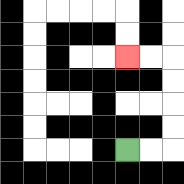{'start': '[5, 6]', 'end': '[5, 2]', 'path_directions': 'R,R,U,U,U,U,L,L', 'path_coordinates': '[[5, 6], [6, 6], [7, 6], [7, 5], [7, 4], [7, 3], [7, 2], [6, 2], [5, 2]]'}